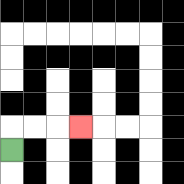{'start': '[0, 6]', 'end': '[3, 5]', 'path_directions': 'U,R,R,R', 'path_coordinates': '[[0, 6], [0, 5], [1, 5], [2, 5], [3, 5]]'}